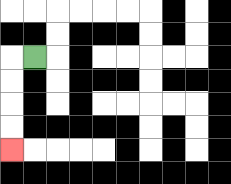{'start': '[1, 2]', 'end': '[0, 6]', 'path_directions': 'L,D,D,D,D', 'path_coordinates': '[[1, 2], [0, 2], [0, 3], [0, 4], [0, 5], [0, 6]]'}